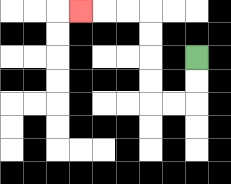{'start': '[8, 2]', 'end': '[3, 0]', 'path_directions': 'D,D,L,L,U,U,U,U,L,L,L', 'path_coordinates': '[[8, 2], [8, 3], [8, 4], [7, 4], [6, 4], [6, 3], [6, 2], [6, 1], [6, 0], [5, 0], [4, 0], [3, 0]]'}